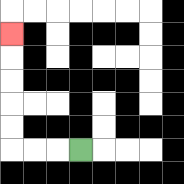{'start': '[3, 6]', 'end': '[0, 1]', 'path_directions': 'L,L,L,U,U,U,U,U', 'path_coordinates': '[[3, 6], [2, 6], [1, 6], [0, 6], [0, 5], [0, 4], [0, 3], [0, 2], [0, 1]]'}